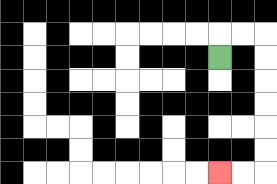{'start': '[9, 2]', 'end': '[9, 7]', 'path_directions': 'U,R,R,D,D,D,D,D,D,L,L', 'path_coordinates': '[[9, 2], [9, 1], [10, 1], [11, 1], [11, 2], [11, 3], [11, 4], [11, 5], [11, 6], [11, 7], [10, 7], [9, 7]]'}